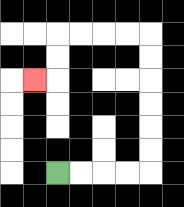{'start': '[2, 7]', 'end': '[1, 3]', 'path_directions': 'R,R,R,R,U,U,U,U,U,U,L,L,L,L,D,D,L', 'path_coordinates': '[[2, 7], [3, 7], [4, 7], [5, 7], [6, 7], [6, 6], [6, 5], [6, 4], [6, 3], [6, 2], [6, 1], [5, 1], [4, 1], [3, 1], [2, 1], [2, 2], [2, 3], [1, 3]]'}